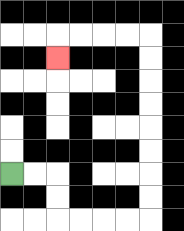{'start': '[0, 7]', 'end': '[2, 2]', 'path_directions': 'R,R,D,D,R,R,R,R,U,U,U,U,U,U,U,U,L,L,L,L,D', 'path_coordinates': '[[0, 7], [1, 7], [2, 7], [2, 8], [2, 9], [3, 9], [4, 9], [5, 9], [6, 9], [6, 8], [6, 7], [6, 6], [6, 5], [6, 4], [6, 3], [6, 2], [6, 1], [5, 1], [4, 1], [3, 1], [2, 1], [2, 2]]'}